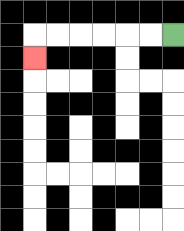{'start': '[7, 1]', 'end': '[1, 2]', 'path_directions': 'L,L,L,L,L,L,D', 'path_coordinates': '[[7, 1], [6, 1], [5, 1], [4, 1], [3, 1], [2, 1], [1, 1], [1, 2]]'}